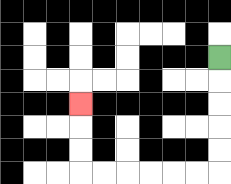{'start': '[9, 2]', 'end': '[3, 4]', 'path_directions': 'D,D,D,D,D,L,L,L,L,L,L,U,U,U', 'path_coordinates': '[[9, 2], [9, 3], [9, 4], [9, 5], [9, 6], [9, 7], [8, 7], [7, 7], [6, 7], [5, 7], [4, 7], [3, 7], [3, 6], [3, 5], [3, 4]]'}